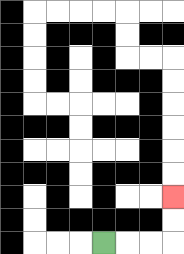{'start': '[4, 10]', 'end': '[7, 8]', 'path_directions': 'R,R,R,U,U', 'path_coordinates': '[[4, 10], [5, 10], [6, 10], [7, 10], [7, 9], [7, 8]]'}